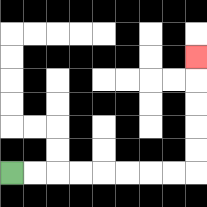{'start': '[0, 7]', 'end': '[8, 2]', 'path_directions': 'R,R,R,R,R,R,R,R,U,U,U,U,U', 'path_coordinates': '[[0, 7], [1, 7], [2, 7], [3, 7], [4, 7], [5, 7], [6, 7], [7, 7], [8, 7], [8, 6], [8, 5], [8, 4], [8, 3], [8, 2]]'}